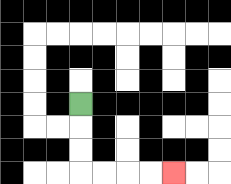{'start': '[3, 4]', 'end': '[7, 7]', 'path_directions': 'D,D,D,R,R,R,R', 'path_coordinates': '[[3, 4], [3, 5], [3, 6], [3, 7], [4, 7], [5, 7], [6, 7], [7, 7]]'}